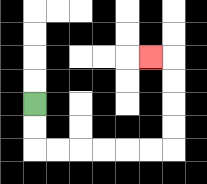{'start': '[1, 4]', 'end': '[6, 2]', 'path_directions': 'D,D,R,R,R,R,R,R,U,U,U,U,L', 'path_coordinates': '[[1, 4], [1, 5], [1, 6], [2, 6], [3, 6], [4, 6], [5, 6], [6, 6], [7, 6], [7, 5], [7, 4], [7, 3], [7, 2], [6, 2]]'}